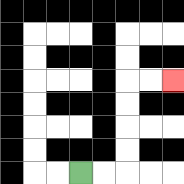{'start': '[3, 7]', 'end': '[7, 3]', 'path_directions': 'R,R,U,U,U,U,R,R', 'path_coordinates': '[[3, 7], [4, 7], [5, 7], [5, 6], [5, 5], [5, 4], [5, 3], [6, 3], [7, 3]]'}